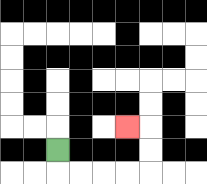{'start': '[2, 6]', 'end': '[5, 5]', 'path_directions': 'D,R,R,R,R,U,U,L', 'path_coordinates': '[[2, 6], [2, 7], [3, 7], [4, 7], [5, 7], [6, 7], [6, 6], [6, 5], [5, 5]]'}